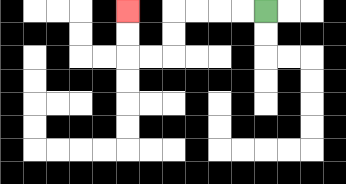{'start': '[11, 0]', 'end': '[5, 0]', 'path_directions': 'L,L,L,L,D,D,L,L,U,U', 'path_coordinates': '[[11, 0], [10, 0], [9, 0], [8, 0], [7, 0], [7, 1], [7, 2], [6, 2], [5, 2], [5, 1], [5, 0]]'}